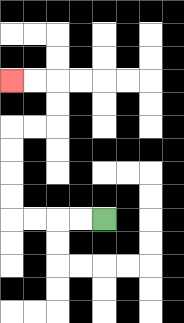{'start': '[4, 9]', 'end': '[0, 3]', 'path_directions': 'L,L,L,L,U,U,U,U,R,R,U,U,L,L', 'path_coordinates': '[[4, 9], [3, 9], [2, 9], [1, 9], [0, 9], [0, 8], [0, 7], [0, 6], [0, 5], [1, 5], [2, 5], [2, 4], [2, 3], [1, 3], [0, 3]]'}